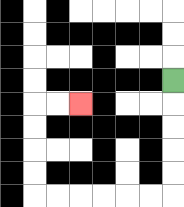{'start': '[7, 3]', 'end': '[3, 4]', 'path_directions': 'D,D,D,D,D,L,L,L,L,L,L,U,U,U,U,R,R', 'path_coordinates': '[[7, 3], [7, 4], [7, 5], [7, 6], [7, 7], [7, 8], [6, 8], [5, 8], [4, 8], [3, 8], [2, 8], [1, 8], [1, 7], [1, 6], [1, 5], [1, 4], [2, 4], [3, 4]]'}